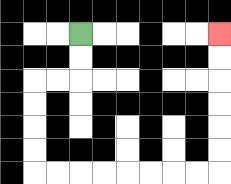{'start': '[3, 1]', 'end': '[9, 1]', 'path_directions': 'D,D,L,L,D,D,D,D,R,R,R,R,R,R,R,R,U,U,U,U,U,U', 'path_coordinates': '[[3, 1], [3, 2], [3, 3], [2, 3], [1, 3], [1, 4], [1, 5], [1, 6], [1, 7], [2, 7], [3, 7], [4, 7], [5, 7], [6, 7], [7, 7], [8, 7], [9, 7], [9, 6], [9, 5], [9, 4], [9, 3], [9, 2], [9, 1]]'}